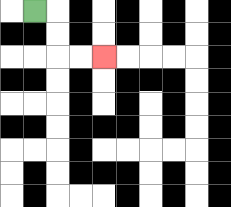{'start': '[1, 0]', 'end': '[4, 2]', 'path_directions': 'R,D,D,R,R', 'path_coordinates': '[[1, 0], [2, 0], [2, 1], [2, 2], [3, 2], [4, 2]]'}